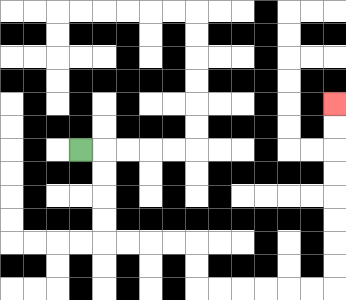{'start': '[3, 6]', 'end': '[14, 4]', 'path_directions': 'R,D,D,D,D,R,R,R,R,D,D,R,R,R,R,R,R,U,U,U,U,U,U,U,U', 'path_coordinates': '[[3, 6], [4, 6], [4, 7], [4, 8], [4, 9], [4, 10], [5, 10], [6, 10], [7, 10], [8, 10], [8, 11], [8, 12], [9, 12], [10, 12], [11, 12], [12, 12], [13, 12], [14, 12], [14, 11], [14, 10], [14, 9], [14, 8], [14, 7], [14, 6], [14, 5], [14, 4]]'}